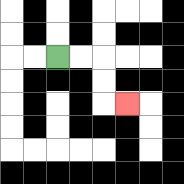{'start': '[2, 2]', 'end': '[5, 4]', 'path_directions': 'R,R,D,D,R', 'path_coordinates': '[[2, 2], [3, 2], [4, 2], [4, 3], [4, 4], [5, 4]]'}